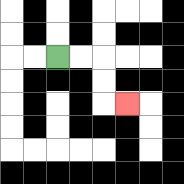{'start': '[2, 2]', 'end': '[5, 4]', 'path_directions': 'R,R,D,D,R', 'path_coordinates': '[[2, 2], [3, 2], [4, 2], [4, 3], [4, 4], [5, 4]]'}